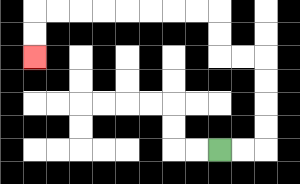{'start': '[9, 6]', 'end': '[1, 2]', 'path_directions': 'R,R,U,U,U,U,L,L,U,U,L,L,L,L,L,L,L,L,D,D', 'path_coordinates': '[[9, 6], [10, 6], [11, 6], [11, 5], [11, 4], [11, 3], [11, 2], [10, 2], [9, 2], [9, 1], [9, 0], [8, 0], [7, 0], [6, 0], [5, 0], [4, 0], [3, 0], [2, 0], [1, 0], [1, 1], [1, 2]]'}